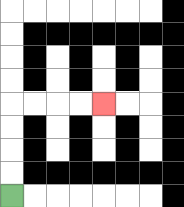{'start': '[0, 8]', 'end': '[4, 4]', 'path_directions': 'U,U,U,U,R,R,R,R', 'path_coordinates': '[[0, 8], [0, 7], [0, 6], [0, 5], [0, 4], [1, 4], [2, 4], [3, 4], [4, 4]]'}